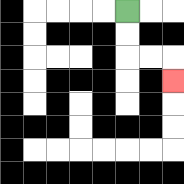{'start': '[5, 0]', 'end': '[7, 3]', 'path_directions': 'D,D,R,R,D', 'path_coordinates': '[[5, 0], [5, 1], [5, 2], [6, 2], [7, 2], [7, 3]]'}